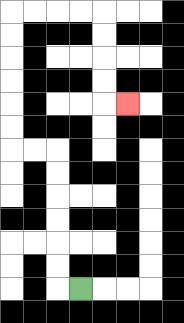{'start': '[3, 12]', 'end': '[5, 4]', 'path_directions': 'L,U,U,U,U,U,U,L,L,U,U,U,U,U,U,R,R,R,R,D,D,D,D,R', 'path_coordinates': '[[3, 12], [2, 12], [2, 11], [2, 10], [2, 9], [2, 8], [2, 7], [2, 6], [1, 6], [0, 6], [0, 5], [0, 4], [0, 3], [0, 2], [0, 1], [0, 0], [1, 0], [2, 0], [3, 0], [4, 0], [4, 1], [4, 2], [4, 3], [4, 4], [5, 4]]'}